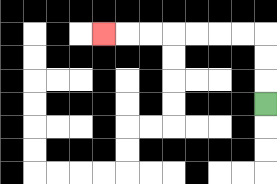{'start': '[11, 4]', 'end': '[4, 1]', 'path_directions': 'U,U,U,L,L,L,L,L,L,L', 'path_coordinates': '[[11, 4], [11, 3], [11, 2], [11, 1], [10, 1], [9, 1], [8, 1], [7, 1], [6, 1], [5, 1], [4, 1]]'}